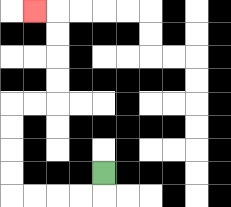{'start': '[4, 7]', 'end': '[1, 0]', 'path_directions': 'D,L,L,L,L,U,U,U,U,R,R,U,U,U,U,L', 'path_coordinates': '[[4, 7], [4, 8], [3, 8], [2, 8], [1, 8], [0, 8], [0, 7], [0, 6], [0, 5], [0, 4], [1, 4], [2, 4], [2, 3], [2, 2], [2, 1], [2, 0], [1, 0]]'}